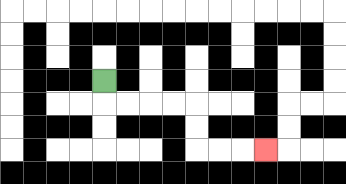{'start': '[4, 3]', 'end': '[11, 6]', 'path_directions': 'D,R,R,R,R,D,D,R,R,R', 'path_coordinates': '[[4, 3], [4, 4], [5, 4], [6, 4], [7, 4], [8, 4], [8, 5], [8, 6], [9, 6], [10, 6], [11, 6]]'}